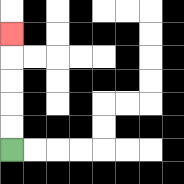{'start': '[0, 6]', 'end': '[0, 1]', 'path_directions': 'U,U,U,U,U', 'path_coordinates': '[[0, 6], [0, 5], [0, 4], [0, 3], [0, 2], [0, 1]]'}